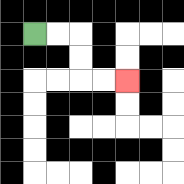{'start': '[1, 1]', 'end': '[5, 3]', 'path_directions': 'R,R,D,D,R,R', 'path_coordinates': '[[1, 1], [2, 1], [3, 1], [3, 2], [3, 3], [4, 3], [5, 3]]'}